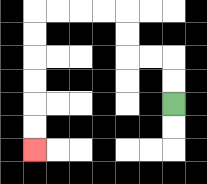{'start': '[7, 4]', 'end': '[1, 6]', 'path_directions': 'U,U,L,L,U,U,L,L,L,L,D,D,D,D,D,D', 'path_coordinates': '[[7, 4], [7, 3], [7, 2], [6, 2], [5, 2], [5, 1], [5, 0], [4, 0], [3, 0], [2, 0], [1, 0], [1, 1], [1, 2], [1, 3], [1, 4], [1, 5], [1, 6]]'}